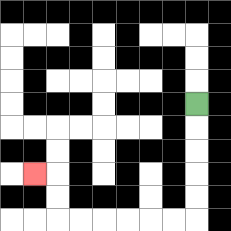{'start': '[8, 4]', 'end': '[1, 7]', 'path_directions': 'D,D,D,D,D,L,L,L,L,L,L,U,U,L', 'path_coordinates': '[[8, 4], [8, 5], [8, 6], [8, 7], [8, 8], [8, 9], [7, 9], [6, 9], [5, 9], [4, 9], [3, 9], [2, 9], [2, 8], [2, 7], [1, 7]]'}